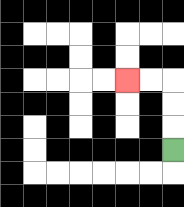{'start': '[7, 6]', 'end': '[5, 3]', 'path_directions': 'U,U,U,L,L', 'path_coordinates': '[[7, 6], [7, 5], [7, 4], [7, 3], [6, 3], [5, 3]]'}